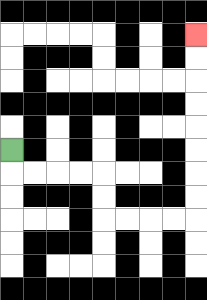{'start': '[0, 6]', 'end': '[8, 1]', 'path_directions': 'D,R,R,R,R,D,D,R,R,R,R,U,U,U,U,U,U,U,U', 'path_coordinates': '[[0, 6], [0, 7], [1, 7], [2, 7], [3, 7], [4, 7], [4, 8], [4, 9], [5, 9], [6, 9], [7, 9], [8, 9], [8, 8], [8, 7], [8, 6], [8, 5], [8, 4], [8, 3], [8, 2], [8, 1]]'}